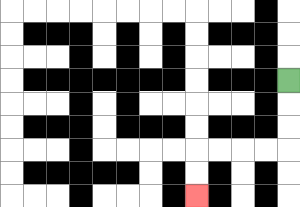{'start': '[12, 3]', 'end': '[8, 8]', 'path_directions': 'D,D,D,L,L,L,L,D,D', 'path_coordinates': '[[12, 3], [12, 4], [12, 5], [12, 6], [11, 6], [10, 6], [9, 6], [8, 6], [8, 7], [8, 8]]'}